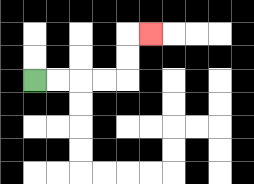{'start': '[1, 3]', 'end': '[6, 1]', 'path_directions': 'R,R,R,R,U,U,R', 'path_coordinates': '[[1, 3], [2, 3], [3, 3], [4, 3], [5, 3], [5, 2], [5, 1], [6, 1]]'}